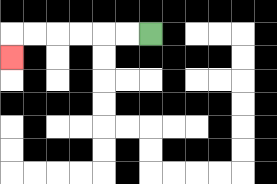{'start': '[6, 1]', 'end': '[0, 2]', 'path_directions': 'L,L,L,L,L,L,D', 'path_coordinates': '[[6, 1], [5, 1], [4, 1], [3, 1], [2, 1], [1, 1], [0, 1], [0, 2]]'}